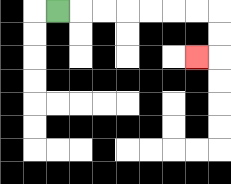{'start': '[2, 0]', 'end': '[8, 2]', 'path_directions': 'R,R,R,R,R,R,R,D,D,L', 'path_coordinates': '[[2, 0], [3, 0], [4, 0], [5, 0], [6, 0], [7, 0], [8, 0], [9, 0], [9, 1], [9, 2], [8, 2]]'}